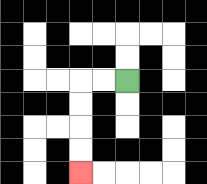{'start': '[5, 3]', 'end': '[3, 7]', 'path_directions': 'L,L,D,D,D,D', 'path_coordinates': '[[5, 3], [4, 3], [3, 3], [3, 4], [3, 5], [3, 6], [3, 7]]'}